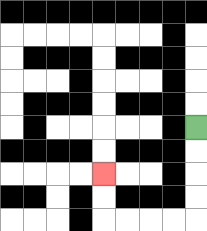{'start': '[8, 5]', 'end': '[4, 7]', 'path_directions': 'D,D,D,D,L,L,L,L,U,U', 'path_coordinates': '[[8, 5], [8, 6], [8, 7], [8, 8], [8, 9], [7, 9], [6, 9], [5, 9], [4, 9], [4, 8], [4, 7]]'}